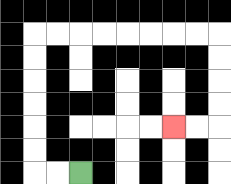{'start': '[3, 7]', 'end': '[7, 5]', 'path_directions': 'L,L,U,U,U,U,U,U,R,R,R,R,R,R,R,R,D,D,D,D,L,L', 'path_coordinates': '[[3, 7], [2, 7], [1, 7], [1, 6], [1, 5], [1, 4], [1, 3], [1, 2], [1, 1], [2, 1], [3, 1], [4, 1], [5, 1], [6, 1], [7, 1], [8, 1], [9, 1], [9, 2], [9, 3], [9, 4], [9, 5], [8, 5], [7, 5]]'}